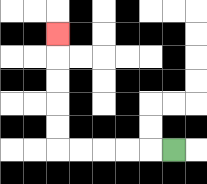{'start': '[7, 6]', 'end': '[2, 1]', 'path_directions': 'L,L,L,L,L,U,U,U,U,U', 'path_coordinates': '[[7, 6], [6, 6], [5, 6], [4, 6], [3, 6], [2, 6], [2, 5], [2, 4], [2, 3], [2, 2], [2, 1]]'}